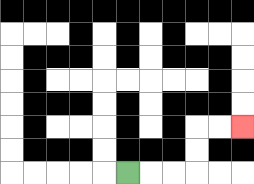{'start': '[5, 7]', 'end': '[10, 5]', 'path_directions': 'R,R,R,U,U,R,R', 'path_coordinates': '[[5, 7], [6, 7], [7, 7], [8, 7], [8, 6], [8, 5], [9, 5], [10, 5]]'}